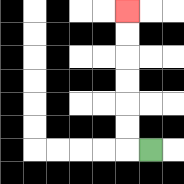{'start': '[6, 6]', 'end': '[5, 0]', 'path_directions': 'L,U,U,U,U,U,U', 'path_coordinates': '[[6, 6], [5, 6], [5, 5], [5, 4], [5, 3], [5, 2], [5, 1], [5, 0]]'}